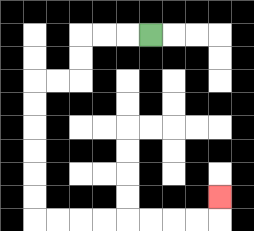{'start': '[6, 1]', 'end': '[9, 8]', 'path_directions': 'L,L,L,D,D,L,L,D,D,D,D,D,D,R,R,R,R,R,R,R,R,U', 'path_coordinates': '[[6, 1], [5, 1], [4, 1], [3, 1], [3, 2], [3, 3], [2, 3], [1, 3], [1, 4], [1, 5], [1, 6], [1, 7], [1, 8], [1, 9], [2, 9], [3, 9], [4, 9], [5, 9], [6, 9], [7, 9], [8, 9], [9, 9], [9, 8]]'}